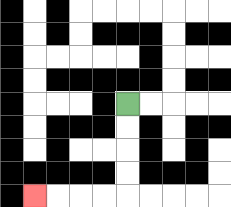{'start': '[5, 4]', 'end': '[1, 8]', 'path_directions': 'D,D,D,D,L,L,L,L', 'path_coordinates': '[[5, 4], [5, 5], [5, 6], [5, 7], [5, 8], [4, 8], [3, 8], [2, 8], [1, 8]]'}